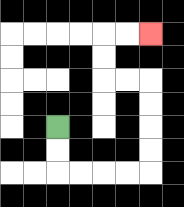{'start': '[2, 5]', 'end': '[6, 1]', 'path_directions': 'D,D,R,R,R,R,U,U,U,U,L,L,U,U,R,R', 'path_coordinates': '[[2, 5], [2, 6], [2, 7], [3, 7], [4, 7], [5, 7], [6, 7], [6, 6], [6, 5], [6, 4], [6, 3], [5, 3], [4, 3], [4, 2], [4, 1], [5, 1], [6, 1]]'}